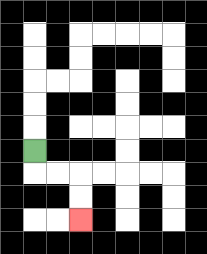{'start': '[1, 6]', 'end': '[3, 9]', 'path_directions': 'D,R,R,D,D', 'path_coordinates': '[[1, 6], [1, 7], [2, 7], [3, 7], [3, 8], [3, 9]]'}